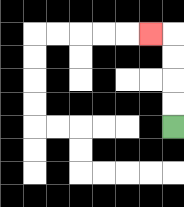{'start': '[7, 5]', 'end': '[6, 1]', 'path_directions': 'U,U,U,U,L', 'path_coordinates': '[[7, 5], [7, 4], [7, 3], [7, 2], [7, 1], [6, 1]]'}